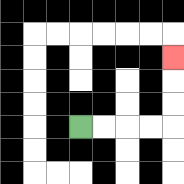{'start': '[3, 5]', 'end': '[7, 2]', 'path_directions': 'R,R,R,R,U,U,U', 'path_coordinates': '[[3, 5], [4, 5], [5, 5], [6, 5], [7, 5], [7, 4], [7, 3], [7, 2]]'}